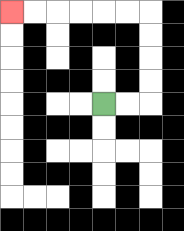{'start': '[4, 4]', 'end': '[0, 0]', 'path_directions': 'R,R,U,U,U,U,L,L,L,L,L,L', 'path_coordinates': '[[4, 4], [5, 4], [6, 4], [6, 3], [6, 2], [6, 1], [6, 0], [5, 0], [4, 0], [3, 0], [2, 0], [1, 0], [0, 0]]'}